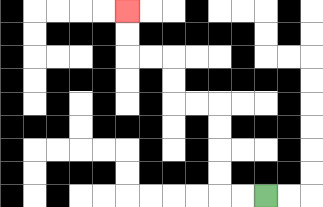{'start': '[11, 8]', 'end': '[5, 0]', 'path_directions': 'L,L,U,U,U,U,L,L,U,U,L,L,U,U', 'path_coordinates': '[[11, 8], [10, 8], [9, 8], [9, 7], [9, 6], [9, 5], [9, 4], [8, 4], [7, 4], [7, 3], [7, 2], [6, 2], [5, 2], [5, 1], [5, 0]]'}